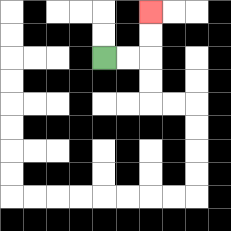{'start': '[4, 2]', 'end': '[6, 0]', 'path_directions': 'R,R,U,U', 'path_coordinates': '[[4, 2], [5, 2], [6, 2], [6, 1], [6, 0]]'}